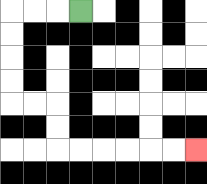{'start': '[3, 0]', 'end': '[8, 6]', 'path_directions': 'L,L,L,D,D,D,D,R,R,D,D,R,R,R,R,R,R', 'path_coordinates': '[[3, 0], [2, 0], [1, 0], [0, 0], [0, 1], [0, 2], [0, 3], [0, 4], [1, 4], [2, 4], [2, 5], [2, 6], [3, 6], [4, 6], [5, 6], [6, 6], [7, 6], [8, 6]]'}